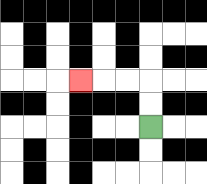{'start': '[6, 5]', 'end': '[3, 3]', 'path_directions': 'U,U,L,L,L', 'path_coordinates': '[[6, 5], [6, 4], [6, 3], [5, 3], [4, 3], [3, 3]]'}